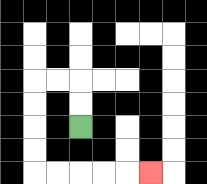{'start': '[3, 5]', 'end': '[6, 7]', 'path_directions': 'U,U,L,L,D,D,D,D,R,R,R,R,R', 'path_coordinates': '[[3, 5], [3, 4], [3, 3], [2, 3], [1, 3], [1, 4], [1, 5], [1, 6], [1, 7], [2, 7], [3, 7], [4, 7], [5, 7], [6, 7]]'}